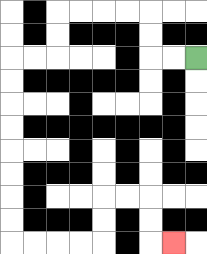{'start': '[8, 2]', 'end': '[7, 10]', 'path_directions': 'L,L,U,U,L,L,L,L,D,D,L,L,D,D,D,D,D,D,D,D,R,R,R,R,U,U,R,R,D,D,R', 'path_coordinates': '[[8, 2], [7, 2], [6, 2], [6, 1], [6, 0], [5, 0], [4, 0], [3, 0], [2, 0], [2, 1], [2, 2], [1, 2], [0, 2], [0, 3], [0, 4], [0, 5], [0, 6], [0, 7], [0, 8], [0, 9], [0, 10], [1, 10], [2, 10], [3, 10], [4, 10], [4, 9], [4, 8], [5, 8], [6, 8], [6, 9], [6, 10], [7, 10]]'}